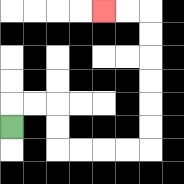{'start': '[0, 5]', 'end': '[4, 0]', 'path_directions': 'U,R,R,D,D,R,R,R,R,U,U,U,U,U,U,L,L', 'path_coordinates': '[[0, 5], [0, 4], [1, 4], [2, 4], [2, 5], [2, 6], [3, 6], [4, 6], [5, 6], [6, 6], [6, 5], [6, 4], [6, 3], [6, 2], [6, 1], [6, 0], [5, 0], [4, 0]]'}